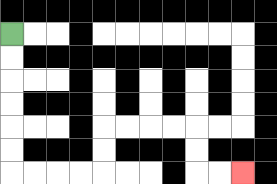{'start': '[0, 1]', 'end': '[10, 7]', 'path_directions': 'D,D,D,D,D,D,R,R,R,R,U,U,R,R,R,R,D,D,R,R', 'path_coordinates': '[[0, 1], [0, 2], [0, 3], [0, 4], [0, 5], [0, 6], [0, 7], [1, 7], [2, 7], [3, 7], [4, 7], [4, 6], [4, 5], [5, 5], [6, 5], [7, 5], [8, 5], [8, 6], [8, 7], [9, 7], [10, 7]]'}